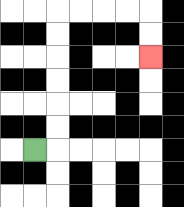{'start': '[1, 6]', 'end': '[6, 2]', 'path_directions': 'R,U,U,U,U,U,U,R,R,R,R,D,D', 'path_coordinates': '[[1, 6], [2, 6], [2, 5], [2, 4], [2, 3], [2, 2], [2, 1], [2, 0], [3, 0], [4, 0], [5, 0], [6, 0], [6, 1], [6, 2]]'}